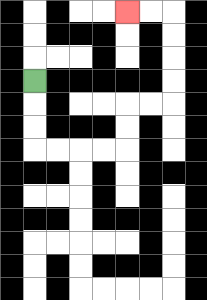{'start': '[1, 3]', 'end': '[5, 0]', 'path_directions': 'D,D,D,R,R,R,R,U,U,R,R,U,U,U,U,L,L', 'path_coordinates': '[[1, 3], [1, 4], [1, 5], [1, 6], [2, 6], [3, 6], [4, 6], [5, 6], [5, 5], [5, 4], [6, 4], [7, 4], [7, 3], [7, 2], [7, 1], [7, 0], [6, 0], [5, 0]]'}